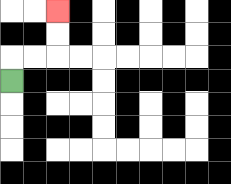{'start': '[0, 3]', 'end': '[2, 0]', 'path_directions': 'U,R,R,U,U', 'path_coordinates': '[[0, 3], [0, 2], [1, 2], [2, 2], [2, 1], [2, 0]]'}